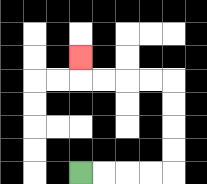{'start': '[3, 7]', 'end': '[3, 2]', 'path_directions': 'R,R,R,R,U,U,U,U,L,L,L,L,U', 'path_coordinates': '[[3, 7], [4, 7], [5, 7], [6, 7], [7, 7], [7, 6], [7, 5], [7, 4], [7, 3], [6, 3], [5, 3], [4, 3], [3, 3], [3, 2]]'}